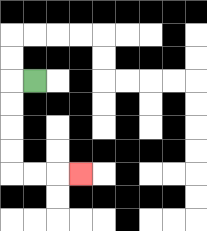{'start': '[1, 3]', 'end': '[3, 7]', 'path_directions': 'L,D,D,D,D,R,R,R', 'path_coordinates': '[[1, 3], [0, 3], [0, 4], [0, 5], [0, 6], [0, 7], [1, 7], [2, 7], [3, 7]]'}